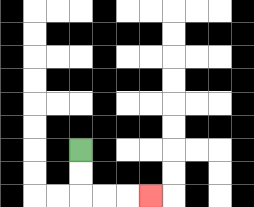{'start': '[3, 6]', 'end': '[6, 8]', 'path_directions': 'D,D,R,R,R', 'path_coordinates': '[[3, 6], [3, 7], [3, 8], [4, 8], [5, 8], [6, 8]]'}